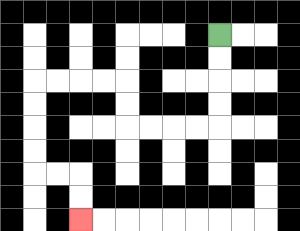{'start': '[9, 1]', 'end': '[3, 9]', 'path_directions': 'D,D,D,D,L,L,L,L,U,U,L,L,L,L,D,D,D,D,R,R,D,D', 'path_coordinates': '[[9, 1], [9, 2], [9, 3], [9, 4], [9, 5], [8, 5], [7, 5], [6, 5], [5, 5], [5, 4], [5, 3], [4, 3], [3, 3], [2, 3], [1, 3], [1, 4], [1, 5], [1, 6], [1, 7], [2, 7], [3, 7], [3, 8], [3, 9]]'}